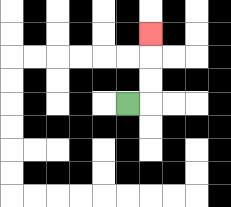{'start': '[5, 4]', 'end': '[6, 1]', 'path_directions': 'R,U,U,U', 'path_coordinates': '[[5, 4], [6, 4], [6, 3], [6, 2], [6, 1]]'}